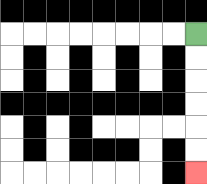{'start': '[8, 1]', 'end': '[8, 7]', 'path_directions': 'D,D,D,D,D,D', 'path_coordinates': '[[8, 1], [8, 2], [8, 3], [8, 4], [8, 5], [8, 6], [8, 7]]'}